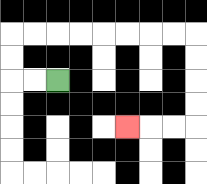{'start': '[2, 3]', 'end': '[5, 5]', 'path_directions': 'L,L,U,U,R,R,R,R,R,R,R,R,D,D,D,D,L,L,L', 'path_coordinates': '[[2, 3], [1, 3], [0, 3], [0, 2], [0, 1], [1, 1], [2, 1], [3, 1], [4, 1], [5, 1], [6, 1], [7, 1], [8, 1], [8, 2], [8, 3], [8, 4], [8, 5], [7, 5], [6, 5], [5, 5]]'}